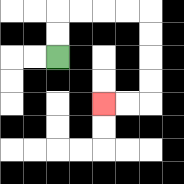{'start': '[2, 2]', 'end': '[4, 4]', 'path_directions': 'U,U,R,R,R,R,D,D,D,D,L,L', 'path_coordinates': '[[2, 2], [2, 1], [2, 0], [3, 0], [4, 0], [5, 0], [6, 0], [6, 1], [6, 2], [6, 3], [6, 4], [5, 4], [4, 4]]'}